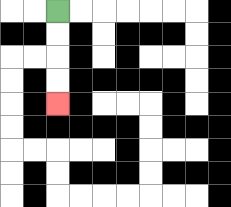{'start': '[2, 0]', 'end': '[2, 4]', 'path_directions': 'D,D,D,D', 'path_coordinates': '[[2, 0], [2, 1], [2, 2], [2, 3], [2, 4]]'}